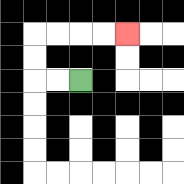{'start': '[3, 3]', 'end': '[5, 1]', 'path_directions': 'L,L,U,U,R,R,R,R', 'path_coordinates': '[[3, 3], [2, 3], [1, 3], [1, 2], [1, 1], [2, 1], [3, 1], [4, 1], [5, 1]]'}